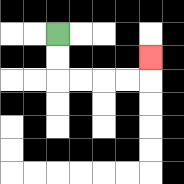{'start': '[2, 1]', 'end': '[6, 2]', 'path_directions': 'D,D,R,R,R,R,U', 'path_coordinates': '[[2, 1], [2, 2], [2, 3], [3, 3], [4, 3], [5, 3], [6, 3], [6, 2]]'}